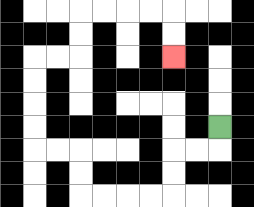{'start': '[9, 5]', 'end': '[7, 2]', 'path_directions': 'D,L,L,D,D,L,L,L,L,U,U,L,L,U,U,U,U,R,R,U,U,R,R,R,R,D,D', 'path_coordinates': '[[9, 5], [9, 6], [8, 6], [7, 6], [7, 7], [7, 8], [6, 8], [5, 8], [4, 8], [3, 8], [3, 7], [3, 6], [2, 6], [1, 6], [1, 5], [1, 4], [1, 3], [1, 2], [2, 2], [3, 2], [3, 1], [3, 0], [4, 0], [5, 0], [6, 0], [7, 0], [7, 1], [7, 2]]'}